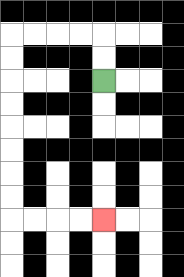{'start': '[4, 3]', 'end': '[4, 9]', 'path_directions': 'U,U,L,L,L,L,D,D,D,D,D,D,D,D,R,R,R,R', 'path_coordinates': '[[4, 3], [4, 2], [4, 1], [3, 1], [2, 1], [1, 1], [0, 1], [0, 2], [0, 3], [0, 4], [0, 5], [0, 6], [0, 7], [0, 8], [0, 9], [1, 9], [2, 9], [3, 9], [4, 9]]'}